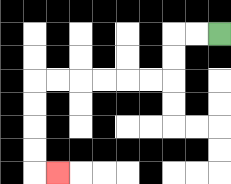{'start': '[9, 1]', 'end': '[2, 7]', 'path_directions': 'L,L,D,D,L,L,L,L,L,L,D,D,D,D,R', 'path_coordinates': '[[9, 1], [8, 1], [7, 1], [7, 2], [7, 3], [6, 3], [5, 3], [4, 3], [3, 3], [2, 3], [1, 3], [1, 4], [1, 5], [1, 6], [1, 7], [2, 7]]'}